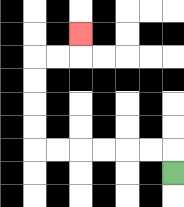{'start': '[7, 7]', 'end': '[3, 1]', 'path_directions': 'U,L,L,L,L,L,L,U,U,U,U,R,R,U', 'path_coordinates': '[[7, 7], [7, 6], [6, 6], [5, 6], [4, 6], [3, 6], [2, 6], [1, 6], [1, 5], [1, 4], [1, 3], [1, 2], [2, 2], [3, 2], [3, 1]]'}